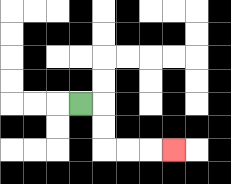{'start': '[3, 4]', 'end': '[7, 6]', 'path_directions': 'R,D,D,R,R,R', 'path_coordinates': '[[3, 4], [4, 4], [4, 5], [4, 6], [5, 6], [6, 6], [7, 6]]'}